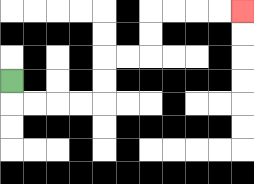{'start': '[0, 3]', 'end': '[10, 0]', 'path_directions': 'D,R,R,R,R,U,U,R,R,U,U,R,R,R,R', 'path_coordinates': '[[0, 3], [0, 4], [1, 4], [2, 4], [3, 4], [4, 4], [4, 3], [4, 2], [5, 2], [6, 2], [6, 1], [6, 0], [7, 0], [8, 0], [9, 0], [10, 0]]'}